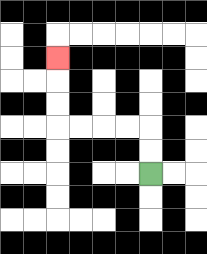{'start': '[6, 7]', 'end': '[2, 2]', 'path_directions': 'U,U,L,L,L,L,U,U,U', 'path_coordinates': '[[6, 7], [6, 6], [6, 5], [5, 5], [4, 5], [3, 5], [2, 5], [2, 4], [2, 3], [2, 2]]'}